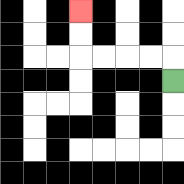{'start': '[7, 3]', 'end': '[3, 0]', 'path_directions': 'U,L,L,L,L,U,U', 'path_coordinates': '[[7, 3], [7, 2], [6, 2], [5, 2], [4, 2], [3, 2], [3, 1], [3, 0]]'}